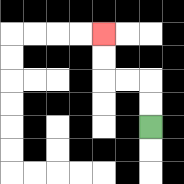{'start': '[6, 5]', 'end': '[4, 1]', 'path_directions': 'U,U,L,L,U,U', 'path_coordinates': '[[6, 5], [6, 4], [6, 3], [5, 3], [4, 3], [4, 2], [4, 1]]'}